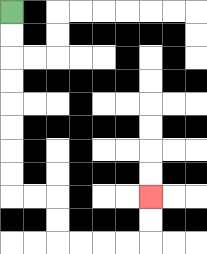{'start': '[0, 0]', 'end': '[6, 8]', 'path_directions': 'D,D,D,D,D,D,D,D,R,R,D,D,R,R,R,R,U,U', 'path_coordinates': '[[0, 0], [0, 1], [0, 2], [0, 3], [0, 4], [0, 5], [0, 6], [0, 7], [0, 8], [1, 8], [2, 8], [2, 9], [2, 10], [3, 10], [4, 10], [5, 10], [6, 10], [6, 9], [6, 8]]'}